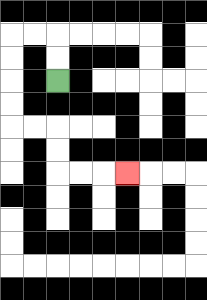{'start': '[2, 3]', 'end': '[5, 7]', 'path_directions': 'U,U,L,L,D,D,D,D,R,R,D,D,R,R,R', 'path_coordinates': '[[2, 3], [2, 2], [2, 1], [1, 1], [0, 1], [0, 2], [0, 3], [0, 4], [0, 5], [1, 5], [2, 5], [2, 6], [2, 7], [3, 7], [4, 7], [5, 7]]'}